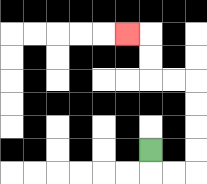{'start': '[6, 6]', 'end': '[5, 1]', 'path_directions': 'D,R,R,U,U,U,U,L,L,U,U,L', 'path_coordinates': '[[6, 6], [6, 7], [7, 7], [8, 7], [8, 6], [8, 5], [8, 4], [8, 3], [7, 3], [6, 3], [6, 2], [6, 1], [5, 1]]'}